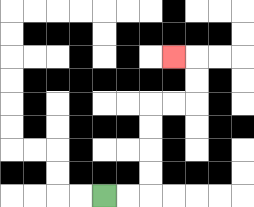{'start': '[4, 8]', 'end': '[7, 2]', 'path_directions': 'R,R,U,U,U,U,R,R,U,U,L', 'path_coordinates': '[[4, 8], [5, 8], [6, 8], [6, 7], [6, 6], [6, 5], [6, 4], [7, 4], [8, 4], [8, 3], [8, 2], [7, 2]]'}